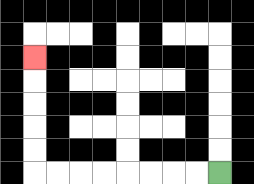{'start': '[9, 7]', 'end': '[1, 2]', 'path_directions': 'L,L,L,L,L,L,L,L,U,U,U,U,U', 'path_coordinates': '[[9, 7], [8, 7], [7, 7], [6, 7], [5, 7], [4, 7], [3, 7], [2, 7], [1, 7], [1, 6], [1, 5], [1, 4], [1, 3], [1, 2]]'}